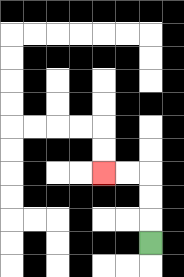{'start': '[6, 10]', 'end': '[4, 7]', 'path_directions': 'U,U,U,L,L', 'path_coordinates': '[[6, 10], [6, 9], [6, 8], [6, 7], [5, 7], [4, 7]]'}